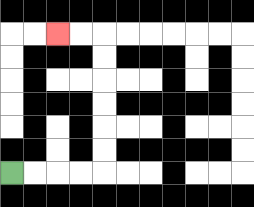{'start': '[0, 7]', 'end': '[2, 1]', 'path_directions': 'R,R,R,R,U,U,U,U,U,U,L,L', 'path_coordinates': '[[0, 7], [1, 7], [2, 7], [3, 7], [4, 7], [4, 6], [4, 5], [4, 4], [4, 3], [4, 2], [4, 1], [3, 1], [2, 1]]'}